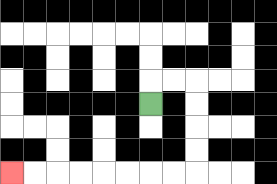{'start': '[6, 4]', 'end': '[0, 7]', 'path_directions': 'U,R,R,D,D,D,D,L,L,L,L,L,L,L,L', 'path_coordinates': '[[6, 4], [6, 3], [7, 3], [8, 3], [8, 4], [8, 5], [8, 6], [8, 7], [7, 7], [6, 7], [5, 7], [4, 7], [3, 7], [2, 7], [1, 7], [0, 7]]'}